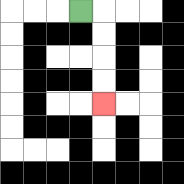{'start': '[3, 0]', 'end': '[4, 4]', 'path_directions': 'R,D,D,D,D', 'path_coordinates': '[[3, 0], [4, 0], [4, 1], [4, 2], [4, 3], [4, 4]]'}